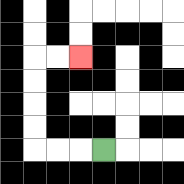{'start': '[4, 6]', 'end': '[3, 2]', 'path_directions': 'L,L,L,U,U,U,U,R,R', 'path_coordinates': '[[4, 6], [3, 6], [2, 6], [1, 6], [1, 5], [1, 4], [1, 3], [1, 2], [2, 2], [3, 2]]'}